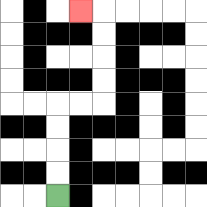{'start': '[2, 8]', 'end': '[3, 0]', 'path_directions': 'U,U,U,U,R,R,U,U,U,U,L', 'path_coordinates': '[[2, 8], [2, 7], [2, 6], [2, 5], [2, 4], [3, 4], [4, 4], [4, 3], [4, 2], [4, 1], [4, 0], [3, 0]]'}